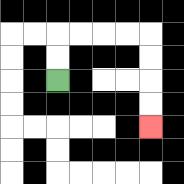{'start': '[2, 3]', 'end': '[6, 5]', 'path_directions': 'U,U,R,R,R,R,D,D,D,D', 'path_coordinates': '[[2, 3], [2, 2], [2, 1], [3, 1], [4, 1], [5, 1], [6, 1], [6, 2], [6, 3], [6, 4], [6, 5]]'}